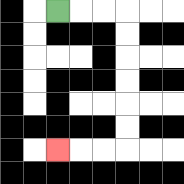{'start': '[2, 0]', 'end': '[2, 6]', 'path_directions': 'R,R,R,D,D,D,D,D,D,L,L,L', 'path_coordinates': '[[2, 0], [3, 0], [4, 0], [5, 0], [5, 1], [5, 2], [5, 3], [5, 4], [5, 5], [5, 6], [4, 6], [3, 6], [2, 6]]'}